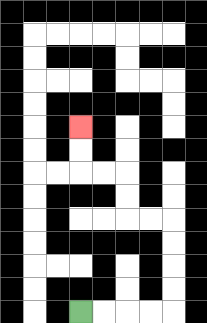{'start': '[3, 13]', 'end': '[3, 5]', 'path_directions': 'R,R,R,R,U,U,U,U,L,L,U,U,L,L,U,U', 'path_coordinates': '[[3, 13], [4, 13], [5, 13], [6, 13], [7, 13], [7, 12], [7, 11], [7, 10], [7, 9], [6, 9], [5, 9], [5, 8], [5, 7], [4, 7], [3, 7], [3, 6], [3, 5]]'}